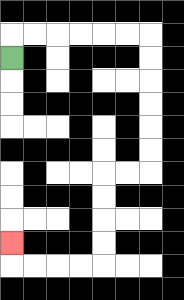{'start': '[0, 2]', 'end': '[0, 10]', 'path_directions': 'U,R,R,R,R,R,R,D,D,D,D,D,D,L,L,D,D,D,D,L,L,L,L,U', 'path_coordinates': '[[0, 2], [0, 1], [1, 1], [2, 1], [3, 1], [4, 1], [5, 1], [6, 1], [6, 2], [6, 3], [6, 4], [6, 5], [6, 6], [6, 7], [5, 7], [4, 7], [4, 8], [4, 9], [4, 10], [4, 11], [3, 11], [2, 11], [1, 11], [0, 11], [0, 10]]'}